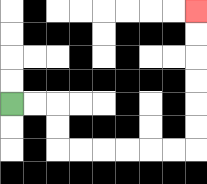{'start': '[0, 4]', 'end': '[8, 0]', 'path_directions': 'R,R,D,D,R,R,R,R,R,R,U,U,U,U,U,U', 'path_coordinates': '[[0, 4], [1, 4], [2, 4], [2, 5], [2, 6], [3, 6], [4, 6], [5, 6], [6, 6], [7, 6], [8, 6], [8, 5], [8, 4], [8, 3], [8, 2], [8, 1], [8, 0]]'}